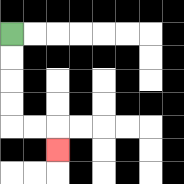{'start': '[0, 1]', 'end': '[2, 6]', 'path_directions': 'D,D,D,D,R,R,D', 'path_coordinates': '[[0, 1], [0, 2], [0, 3], [0, 4], [0, 5], [1, 5], [2, 5], [2, 6]]'}